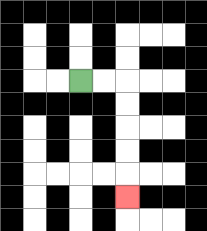{'start': '[3, 3]', 'end': '[5, 8]', 'path_directions': 'R,R,D,D,D,D,D', 'path_coordinates': '[[3, 3], [4, 3], [5, 3], [5, 4], [5, 5], [5, 6], [5, 7], [5, 8]]'}